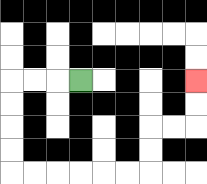{'start': '[3, 3]', 'end': '[8, 3]', 'path_directions': 'L,L,L,D,D,D,D,R,R,R,R,R,R,U,U,R,R,U,U', 'path_coordinates': '[[3, 3], [2, 3], [1, 3], [0, 3], [0, 4], [0, 5], [0, 6], [0, 7], [1, 7], [2, 7], [3, 7], [4, 7], [5, 7], [6, 7], [6, 6], [6, 5], [7, 5], [8, 5], [8, 4], [8, 3]]'}